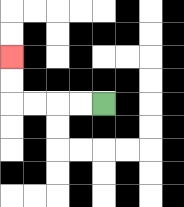{'start': '[4, 4]', 'end': '[0, 2]', 'path_directions': 'L,L,L,L,U,U', 'path_coordinates': '[[4, 4], [3, 4], [2, 4], [1, 4], [0, 4], [0, 3], [0, 2]]'}